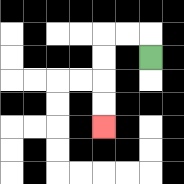{'start': '[6, 2]', 'end': '[4, 5]', 'path_directions': 'U,L,L,D,D,D,D', 'path_coordinates': '[[6, 2], [6, 1], [5, 1], [4, 1], [4, 2], [4, 3], [4, 4], [4, 5]]'}